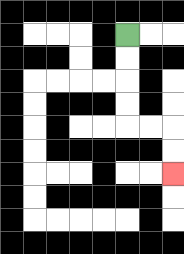{'start': '[5, 1]', 'end': '[7, 7]', 'path_directions': 'D,D,D,D,R,R,D,D', 'path_coordinates': '[[5, 1], [5, 2], [5, 3], [5, 4], [5, 5], [6, 5], [7, 5], [7, 6], [7, 7]]'}